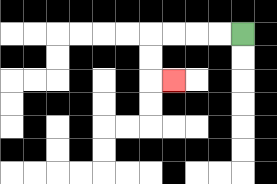{'start': '[10, 1]', 'end': '[7, 3]', 'path_directions': 'L,L,L,L,D,D,R', 'path_coordinates': '[[10, 1], [9, 1], [8, 1], [7, 1], [6, 1], [6, 2], [6, 3], [7, 3]]'}